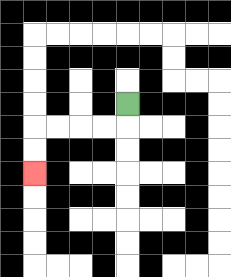{'start': '[5, 4]', 'end': '[1, 7]', 'path_directions': 'D,L,L,L,L,D,D', 'path_coordinates': '[[5, 4], [5, 5], [4, 5], [3, 5], [2, 5], [1, 5], [1, 6], [1, 7]]'}